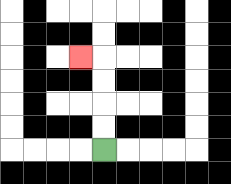{'start': '[4, 6]', 'end': '[3, 2]', 'path_directions': 'U,U,U,U,L', 'path_coordinates': '[[4, 6], [4, 5], [4, 4], [4, 3], [4, 2], [3, 2]]'}